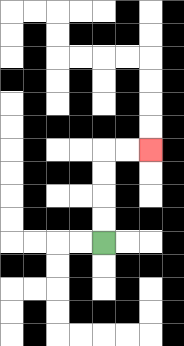{'start': '[4, 10]', 'end': '[6, 6]', 'path_directions': 'U,U,U,U,R,R', 'path_coordinates': '[[4, 10], [4, 9], [4, 8], [4, 7], [4, 6], [5, 6], [6, 6]]'}